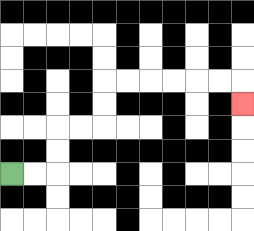{'start': '[0, 7]', 'end': '[10, 4]', 'path_directions': 'R,R,U,U,R,R,U,U,R,R,R,R,R,R,D', 'path_coordinates': '[[0, 7], [1, 7], [2, 7], [2, 6], [2, 5], [3, 5], [4, 5], [4, 4], [4, 3], [5, 3], [6, 3], [7, 3], [8, 3], [9, 3], [10, 3], [10, 4]]'}